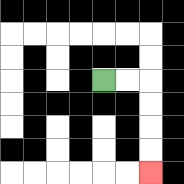{'start': '[4, 3]', 'end': '[6, 7]', 'path_directions': 'R,R,D,D,D,D', 'path_coordinates': '[[4, 3], [5, 3], [6, 3], [6, 4], [6, 5], [6, 6], [6, 7]]'}